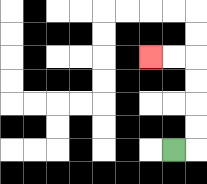{'start': '[7, 6]', 'end': '[6, 2]', 'path_directions': 'R,U,U,U,U,L,L', 'path_coordinates': '[[7, 6], [8, 6], [8, 5], [8, 4], [8, 3], [8, 2], [7, 2], [6, 2]]'}